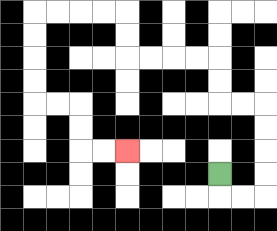{'start': '[9, 7]', 'end': '[5, 6]', 'path_directions': 'D,R,R,U,U,U,U,L,L,U,U,L,L,L,L,U,U,L,L,L,L,D,D,D,D,R,R,D,D,R,R', 'path_coordinates': '[[9, 7], [9, 8], [10, 8], [11, 8], [11, 7], [11, 6], [11, 5], [11, 4], [10, 4], [9, 4], [9, 3], [9, 2], [8, 2], [7, 2], [6, 2], [5, 2], [5, 1], [5, 0], [4, 0], [3, 0], [2, 0], [1, 0], [1, 1], [1, 2], [1, 3], [1, 4], [2, 4], [3, 4], [3, 5], [3, 6], [4, 6], [5, 6]]'}